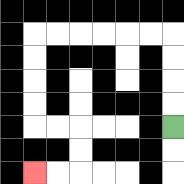{'start': '[7, 5]', 'end': '[1, 7]', 'path_directions': 'U,U,U,U,L,L,L,L,L,L,D,D,D,D,R,R,D,D,L,L', 'path_coordinates': '[[7, 5], [7, 4], [7, 3], [7, 2], [7, 1], [6, 1], [5, 1], [4, 1], [3, 1], [2, 1], [1, 1], [1, 2], [1, 3], [1, 4], [1, 5], [2, 5], [3, 5], [3, 6], [3, 7], [2, 7], [1, 7]]'}